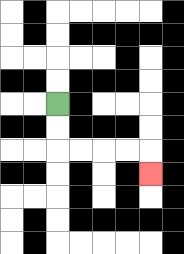{'start': '[2, 4]', 'end': '[6, 7]', 'path_directions': 'D,D,R,R,R,R,D', 'path_coordinates': '[[2, 4], [2, 5], [2, 6], [3, 6], [4, 6], [5, 6], [6, 6], [6, 7]]'}